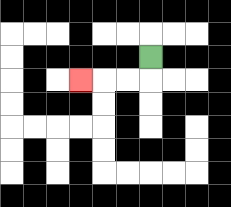{'start': '[6, 2]', 'end': '[3, 3]', 'path_directions': 'D,L,L,L', 'path_coordinates': '[[6, 2], [6, 3], [5, 3], [4, 3], [3, 3]]'}